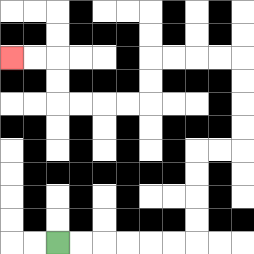{'start': '[2, 10]', 'end': '[0, 2]', 'path_directions': 'R,R,R,R,R,R,U,U,U,U,R,R,U,U,U,U,L,L,L,L,D,D,L,L,L,L,U,U,L,L', 'path_coordinates': '[[2, 10], [3, 10], [4, 10], [5, 10], [6, 10], [7, 10], [8, 10], [8, 9], [8, 8], [8, 7], [8, 6], [9, 6], [10, 6], [10, 5], [10, 4], [10, 3], [10, 2], [9, 2], [8, 2], [7, 2], [6, 2], [6, 3], [6, 4], [5, 4], [4, 4], [3, 4], [2, 4], [2, 3], [2, 2], [1, 2], [0, 2]]'}